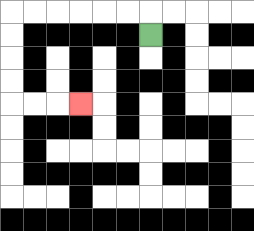{'start': '[6, 1]', 'end': '[3, 4]', 'path_directions': 'U,L,L,L,L,L,L,D,D,D,D,R,R,R', 'path_coordinates': '[[6, 1], [6, 0], [5, 0], [4, 0], [3, 0], [2, 0], [1, 0], [0, 0], [0, 1], [0, 2], [0, 3], [0, 4], [1, 4], [2, 4], [3, 4]]'}